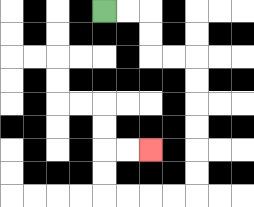{'start': '[4, 0]', 'end': '[6, 6]', 'path_directions': 'R,R,D,D,R,R,D,D,D,D,D,D,L,L,L,L,U,U,R,R', 'path_coordinates': '[[4, 0], [5, 0], [6, 0], [6, 1], [6, 2], [7, 2], [8, 2], [8, 3], [8, 4], [8, 5], [8, 6], [8, 7], [8, 8], [7, 8], [6, 8], [5, 8], [4, 8], [4, 7], [4, 6], [5, 6], [6, 6]]'}